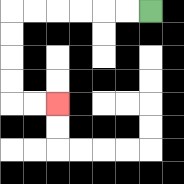{'start': '[6, 0]', 'end': '[2, 4]', 'path_directions': 'L,L,L,L,L,L,D,D,D,D,R,R', 'path_coordinates': '[[6, 0], [5, 0], [4, 0], [3, 0], [2, 0], [1, 0], [0, 0], [0, 1], [0, 2], [0, 3], [0, 4], [1, 4], [2, 4]]'}